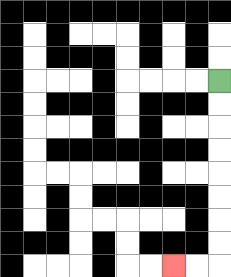{'start': '[9, 3]', 'end': '[7, 11]', 'path_directions': 'D,D,D,D,D,D,D,D,L,L', 'path_coordinates': '[[9, 3], [9, 4], [9, 5], [9, 6], [9, 7], [9, 8], [9, 9], [9, 10], [9, 11], [8, 11], [7, 11]]'}